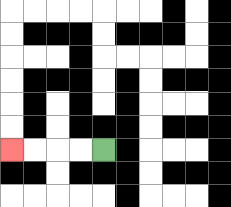{'start': '[4, 6]', 'end': '[0, 6]', 'path_directions': 'L,L,L,L', 'path_coordinates': '[[4, 6], [3, 6], [2, 6], [1, 6], [0, 6]]'}